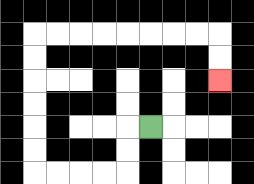{'start': '[6, 5]', 'end': '[9, 3]', 'path_directions': 'L,D,D,L,L,L,L,U,U,U,U,U,U,R,R,R,R,R,R,R,R,D,D', 'path_coordinates': '[[6, 5], [5, 5], [5, 6], [5, 7], [4, 7], [3, 7], [2, 7], [1, 7], [1, 6], [1, 5], [1, 4], [1, 3], [1, 2], [1, 1], [2, 1], [3, 1], [4, 1], [5, 1], [6, 1], [7, 1], [8, 1], [9, 1], [9, 2], [9, 3]]'}